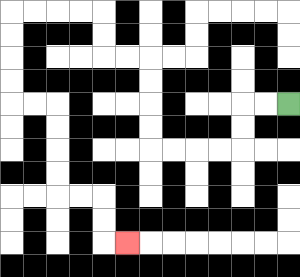{'start': '[12, 4]', 'end': '[5, 10]', 'path_directions': 'L,L,D,D,L,L,L,L,U,U,U,U,L,L,U,U,L,L,L,L,D,D,D,D,R,R,D,D,D,D,R,R,D,D,R', 'path_coordinates': '[[12, 4], [11, 4], [10, 4], [10, 5], [10, 6], [9, 6], [8, 6], [7, 6], [6, 6], [6, 5], [6, 4], [6, 3], [6, 2], [5, 2], [4, 2], [4, 1], [4, 0], [3, 0], [2, 0], [1, 0], [0, 0], [0, 1], [0, 2], [0, 3], [0, 4], [1, 4], [2, 4], [2, 5], [2, 6], [2, 7], [2, 8], [3, 8], [4, 8], [4, 9], [4, 10], [5, 10]]'}